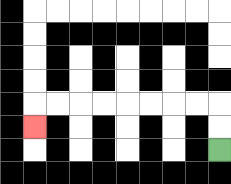{'start': '[9, 6]', 'end': '[1, 5]', 'path_directions': 'U,U,L,L,L,L,L,L,L,L,D', 'path_coordinates': '[[9, 6], [9, 5], [9, 4], [8, 4], [7, 4], [6, 4], [5, 4], [4, 4], [3, 4], [2, 4], [1, 4], [1, 5]]'}